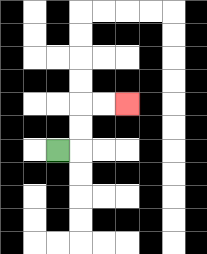{'start': '[2, 6]', 'end': '[5, 4]', 'path_directions': 'R,U,U,R,R', 'path_coordinates': '[[2, 6], [3, 6], [3, 5], [3, 4], [4, 4], [5, 4]]'}